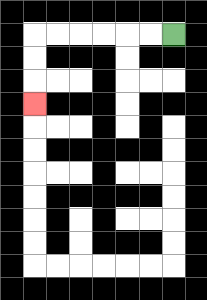{'start': '[7, 1]', 'end': '[1, 4]', 'path_directions': 'L,L,L,L,L,L,D,D,D', 'path_coordinates': '[[7, 1], [6, 1], [5, 1], [4, 1], [3, 1], [2, 1], [1, 1], [1, 2], [1, 3], [1, 4]]'}